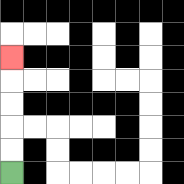{'start': '[0, 7]', 'end': '[0, 2]', 'path_directions': 'U,U,U,U,U', 'path_coordinates': '[[0, 7], [0, 6], [0, 5], [0, 4], [0, 3], [0, 2]]'}